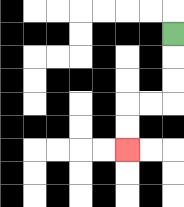{'start': '[7, 1]', 'end': '[5, 6]', 'path_directions': 'D,D,D,L,L,D,D', 'path_coordinates': '[[7, 1], [7, 2], [7, 3], [7, 4], [6, 4], [5, 4], [5, 5], [5, 6]]'}